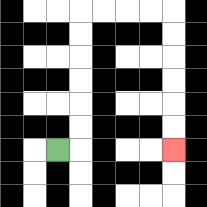{'start': '[2, 6]', 'end': '[7, 6]', 'path_directions': 'R,U,U,U,U,U,U,R,R,R,R,D,D,D,D,D,D', 'path_coordinates': '[[2, 6], [3, 6], [3, 5], [3, 4], [3, 3], [3, 2], [3, 1], [3, 0], [4, 0], [5, 0], [6, 0], [7, 0], [7, 1], [7, 2], [7, 3], [7, 4], [7, 5], [7, 6]]'}